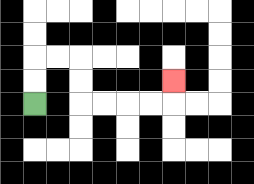{'start': '[1, 4]', 'end': '[7, 3]', 'path_directions': 'U,U,R,R,D,D,R,R,R,R,U', 'path_coordinates': '[[1, 4], [1, 3], [1, 2], [2, 2], [3, 2], [3, 3], [3, 4], [4, 4], [5, 4], [6, 4], [7, 4], [7, 3]]'}